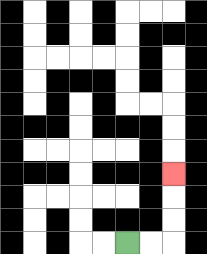{'start': '[5, 10]', 'end': '[7, 7]', 'path_directions': 'R,R,U,U,U', 'path_coordinates': '[[5, 10], [6, 10], [7, 10], [7, 9], [7, 8], [7, 7]]'}